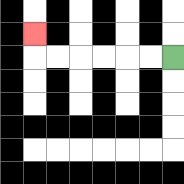{'start': '[7, 2]', 'end': '[1, 1]', 'path_directions': 'L,L,L,L,L,L,U', 'path_coordinates': '[[7, 2], [6, 2], [5, 2], [4, 2], [3, 2], [2, 2], [1, 2], [1, 1]]'}